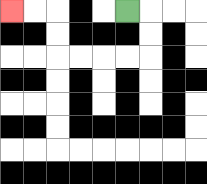{'start': '[5, 0]', 'end': '[0, 0]', 'path_directions': 'R,D,D,L,L,L,L,U,U,L,L', 'path_coordinates': '[[5, 0], [6, 0], [6, 1], [6, 2], [5, 2], [4, 2], [3, 2], [2, 2], [2, 1], [2, 0], [1, 0], [0, 0]]'}